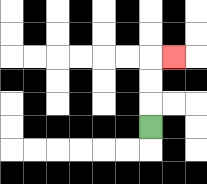{'start': '[6, 5]', 'end': '[7, 2]', 'path_directions': 'U,U,U,R', 'path_coordinates': '[[6, 5], [6, 4], [6, 3], [6, 2], [7, 2]]'}